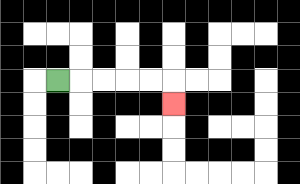{'start': '[2, 3]', 'end': '[7, 4]', 'path_directions': 'R,R,R,R,R,D', 'path_coordinates': '[[2, 3], [3, 3], [4, 3], [5, 3], [6, 3], [7, 3], [7, 4]]'}